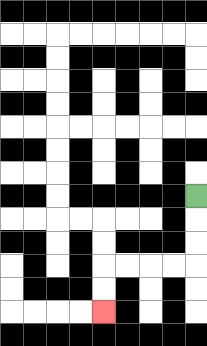{'start': '[8, 8]', 'end': '[4, 13]', 'path_directions': 'D,D,D,L,L,L,L,D,D', 'path_coordinates': '[[8, 8], [8, 9], [8, 10], [8, 11], [7, 11], [6, 11], [5, 11], [4, 11], [4, 12], [4, 13]]'}